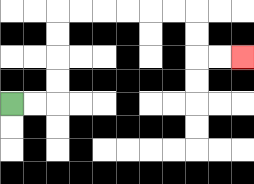{'start': '[0, 4]', 'end': '[10, 2]', 'path_directions': 'R,R,U,U,U,U,R,R,R,R,R,R,D,D,R,R', 'path_coordinates': '[[0, 4], [1, 4], [2, 4], [2, 3], [2, 2], [2, 1], [2, 0], [3, 0], [4, 0], [5, 0], [6, 0], [7, 0], [8, 0], [8, 1], [8, 2], [9, 2], [10, 2]]'}